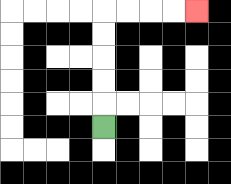{'start': '[4, 5]', 'end': '[8, 0]', 'path_directions': 'U,U,U,U,U,R,R,R,R', 'path_coordinates': '[[4, 5], [4, 4], [4, 3], [4, 2], [4, 1], [4, 0], [5, 0], [6, 0], [7, 0], [8, 0]]'}